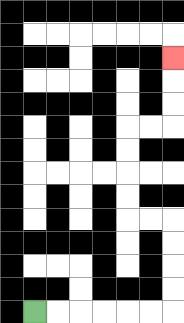{'start': '[1, 13]', 'end': '[7, 2]', 'path_directions': 'R,R,R,R,R,R,U,U,U,U,L,L,U,U,U,U,R,R,U,U,U', 'path_coordinates': '[[1, 13], [2, 13], [3, 13], [4, 13], [5, 13], [6, 13], [7, 13], [7, 12], [7, 11], [7, 10], [7, 9], [6, 9], [5, 9], [5, 8], [5, 7], [5, 6], [5, 5], [6, 5], [7, 5], [7, 4], [7, 3], [7, 2]]'}